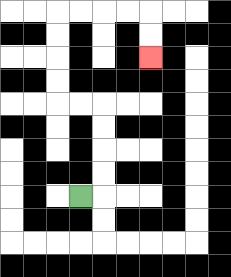{'start': '[3, 8]', 'end': '[6, 2]', 'path_directions': 'R,U,U,U,U,L,L,U,U,U,U,R,R,R,R,D,D', 'path_coordinates': '[[3, 8], [4, 8], [4, 7], [4, 6], [4, 5], [4, 4], [3, 4], [2, 4], [2, 3], [2, 2], [2, 1], [2, 0], [3, 0], [4, 0], [5, 0], [6, 0], [6, 1], [6, 2]]'}